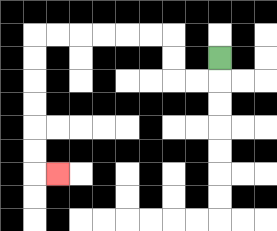{'start': '[9, 2]', 'end': '[2, 7]', 'path_directions': 'D,L,L,U,U,L,L,L,L,L,L,D,D,D,D,D,D,R', 'path_coordinates': '[[9, 2], [9, 3], [8, 3], [7, 3], [7, 2], [7, 1], [6, 1], [5, 1], [4, 1], [3, 1], [2, 1], [1, 1], [1, 2], [1, 3], [1, 4], [1, 5], [1, 6], [1, 7], [2, 7]]'}